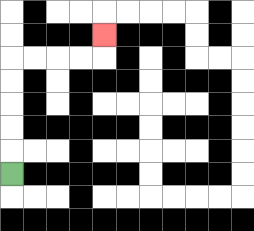{'start': '[0, 7]', 'end': '[4, 1]', 'path_directions': 'U,U,U,U,U,R,R,R,R,U', 'path_coordinates': '[[0, 7], [0, 6], [0, 5], [0, 4], [0, 3], [0, 2], [1, 2], [2, 2], [3, 2], [4, 2], [4, 1]]'}